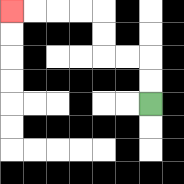{'start': '[6, 4]', 'end': '[0, 0]', 'path_directions': 'U,U,L,L,U,U,L,L,L,L', 'path_coordinates': '[[6, 4], [6, 3], [6, 2], [5, 2], [4, 2], [4, 1], [4, 0], [3, 0], [2, 0], [1, 0], [0, 0]]'}